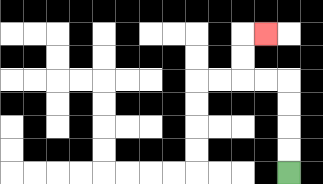{'start': '[12, 7]', 'end': '[11, 1]', 'path_directions': 'U,U,U,U,L,L,U,U,R', 'path_coordinates': '[[12, 7], [12, 6], [12, 5], [12, 4], [12, 3], [11, 3], [10, 3], [10, 2], [10, 1], [11, 1]]'}